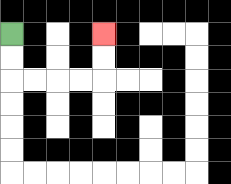{'start': '[0, 1]', 'end': '[4, 1]', 'path_directions': 'D,D,R,R,R,R,U,U', 'path_coordinates': '[[0, 1], [0, 2], [0, 3], [1, 3], [2, 3], [3, 3], [4, 3], [4, 2], [4, 1]]'}